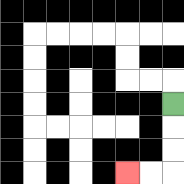{'start': '[7, 4]', 'end': '[5, 7]', 'path_directions': 'D,D,D,L,L', 'path_coordinates': '[[7, 4], [7, 5], [7, 6], [7, 7], [6, 7], [5, 7]]'}